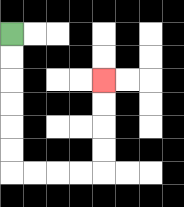{'start': '[0, 1]', 'end': '[4, 3]', 'path_directions': 'D,D,D,D,D,D,R,R,R,R,U,U,U,U', 'path_coordinates': '[[0, 1], [0, 2], [0, 3], [0, 4], [0, 5], [0, 6], [0, 7], [1, 7], [2, 7], [3, 7], [4, 7], [4, 6], [4, 5], [4, 4], [4, 3]]'}